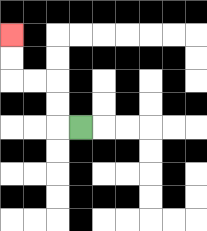{'start': '[3, 5]', 'end': '[0, 1]', 'path_directions': 'L,U,U,L,L,U,U', 'path_coordinates': '[[3, 5], [2, 5], [2, 4], [2, 3], [1, 3], [0, 3], [0, 2], [0, 1]]'}